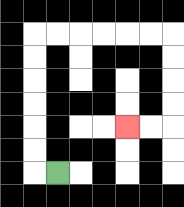{'start': '[2, 7]', 'end': '[5, 5]', 'path_directions': 'L,U,U,U,U,U,U,R,R,R,R,R,R,D,D,D,D,L,L', 'path_coordinates': '[[2, 7], [1, 7], [1, 6], [1, 5], [1, 4], [1, 3], [1, 2], [1, 1], [2, 1], [3, 1], [4, 1], [5, 1], [6, 1], [7, 1], [7, 2], [7, 3], [7, 4], [7, 5], [6, 5], [5, 5]]'}